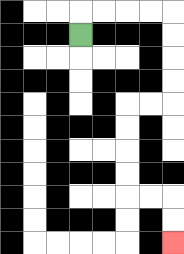{'start': '[3, 1]', 'end': '[7, 10]', 'path_directions': 'U,R,R,R,R,D,D,D,D,L,L,D,D,D,D,R,R,D,D', 'path_coordinates': '[[3, 1], [3, 0], [4, 0], [5, 0], [6, 0], [7, 0], [7, 1], [7, 2], [7, 3], [7, 4], [6, 4], [5, 4], [5, 5], [5, 6], [5, 7], [5, 8], [6, 8], [7, 8], [7, 9], [7, 10]]'}